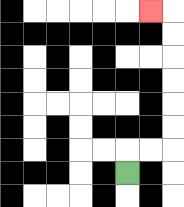{'start': '[5, 7]', 'end': '[6, 0]', 'path_directions': 'U,R,R,U,U,U,U,U,U,L', 'path_coordinates': '[[5, 7], [5, 6], [6, 6], [7, 6], [7, 5], [7, 4], [7, 3], [7, 2], [7, 1], [7, 0], [6, 0]]'}